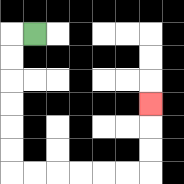{'start': '[1, 1]', 'end': '[6, 4]', 'path_directions': 'L,D,D,D,D,D,D,R,R,R,R,R,R,U,U,U', 'path_coordinates': '[[1, 1], [0, 1], [0, 2], [0, 3], [0, 4], [0, 5], [0, 6], [0, 7], [1, 7], [2, 7], [3, 7], [4, 7], [5, 7], [6, 7], [6, 6], [6, 5], [6, 4]]'}